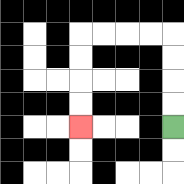{'start': '[7, 5]', 'end': '[3, 5]', 'path_directions': 'U,U,U,U,L,L,L,L,D,D,D,D', 'path_coordinates': '[[7, 5], [7, 4], [7, 3], [7, 2], [7, 1], [6, 1], [5, 1], [4, 1], [3, 1], [3, 2], [3, 3], [3, 4], [3, 5]]'}